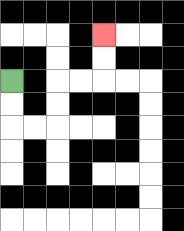{'start': '[0, 3]', 'end': '[4, 1]', 'path_directions': 'D,D,R,R,U,U,R,R,U,U', 'path_coordinates': '[[0, 3], [0, 4], [0, 5], [1, 5], [2, 5], [2, 4], [2, 3], [3, 3], [4, 3], [4, 2], [4, 1]]'}